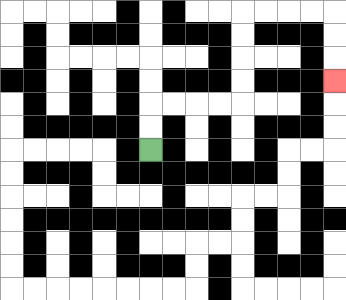{'start': '[6, 6]', 'end': '[14, 3]', 'path_directions': 'U,U,R,R,R,R,U,U,U,U,R,R,R,R,D,D,D', 'path_coordinates': '[[6, 6], [6, 5], [6, 4], [7, 4], [8, 4], [9, 4], [10, 4], [10, 3], [10, 2], [10, 1], [10, 0], [11, 0], [12, 0], [13, 0], [14, 0], [14, 1], [14, 2], [14, 3]]'}